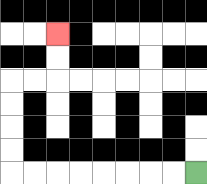{'start': '[8, 7]', 'end': '[2, 1]', 'path_directions': 'L,L,L,L,L,L,L,L,U,U,U,U,R,R,U,U', 'path_coordinates': '[[8, 7], [7, 7], [6, 7], [5, 7], [4, 7], [3, 7], [2, 7], [1, 7], [0, 7], [0, 6], [0, 5], [0, 4], [0, 3], [1, 3], [2, 3], [2, 2], [2, 1]]'}